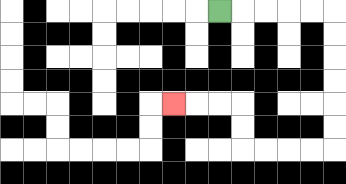{'start': '[9, 0]', 'end': '[7, 4]', 'path_directions': 'R,R,R,R,R,D,D,D,D,D,D,L,L,L,L,U,U,L,L,L', 'path_coordinates': '[[9, 0], [10, 0], [11, 0], [12, 0], [13, 0], [14, 0], [14, 1], [14, 2], [14, 3], [14, 4], [14, 5], [14, 6], [13, 6], [12, 6], [11, 6], [10, 6], [10, 5], [10, 4], [9, 4], [8, 4], [7, 4]]'}